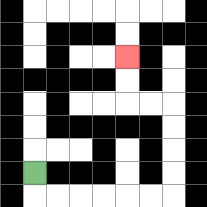{'start': '[1, 7]', 'end': '[5, 2]', 'path_directions': 'D,R,R,R,R,R,R,U,U,U,U,L,L,U,U', 'path_coordinates': '[[1, 7], [1, 8], [2, 8], [3, 8], [4, 8], [5, 8], [6, 8], [7, 8], [7, 7], [7, 6], [7, 5], [7, 4], [6, 4], [5, 4], [5, 3], [5, 2]]'}